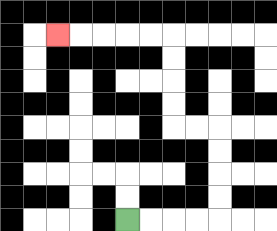{'start': '[5, 9]', 'end': '[2, 1]', 'path_directions': 'R,R,R,R,U,U,U,U,L,L,U,U,U,U,L,L,L,L,L', 'path_coordinates': '[[5, 9], [6, 9], [7, 9], [8, 9], [9, 9], [9, 8], [9, 7], [9, 6], [9, 5], [8, 5], [7, 5], [7, 4], [7, 3], [7, 2], [7, 1], [6, 1], [5, 1], [4, 1], [3, 1], [2, 1]]'}